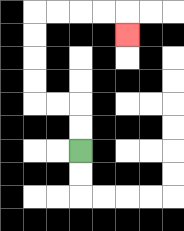{'start': '[3, 6]', 'end': '[5, 1]', 'path_directions': 'U,U,L,L,U,U,U,U,R,R,R,R,D', 'path_coordinates': '[[3, 6], [3, 5], [3, 4], [2, 4], [1, 4], [1, 3], [1, 2], [1, 1], [1, 0], [2, 0], [3, 0], [4, 0], [5, 0], [5, 1]]'}